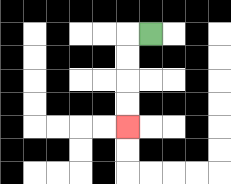{'start': '[6, 1]', 'end': '[5, 5]', 'path_directions': 'L,D,D,D,D', 'path_coordinates': '[[6, 1], [5, 1], [5, 2], [5, 3], [5, 4], [5, 5]]'}